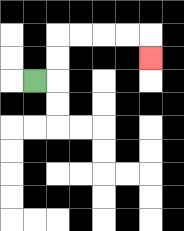{'start': '[1, 3]', 'end': '[6, 2]', 'path_directions': 'R,U,U,R,R,R,R,D', 'path_coordinates': '[[1, 3], [2, 3], [2, 2], [2, 1], [3, 1], [4, 1], [5, 1], [6, 1], [6, 2]]'}